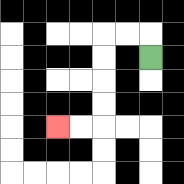{'start': '[6, 2]', 'end': '[2, 5]', 'path_directions': 'U,L,L,D,D,D,D,L,L', 'path_coordinates': '[[6, 2], [6, 1], [5, 1], [4, 1], [4, 2], [4, 3], [4, 4], [4, 5], [3, 5], [2, 5]]'}